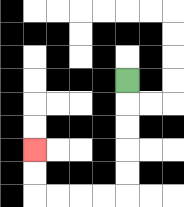{'start': '[5, 3]', 'end': '[1, 6]', 'path_directions': 'D,D,D,D,D,L,L,L,L,U,U', 'path_coordinates': '[[5, 3], [5, 4], [5, 5], [5, 6], [5, 7], [5, 8], [4, 8], [3, 8], [2, 8], [1, 8], [1, 7], [1, 6]]'}